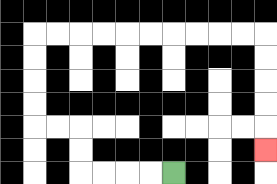{'start': '[7, 7]', 'end': '[11, 6]', 'path_directions': 'L,L,L,L,U,U,L,L,U,U,U,U,R,R,R,R,R,R,R,R,R,R,D,D,D,D,D', 'path_coordinates': '[[7, 7], [6, 7], [5, 7], [4, 7], [3, 7], [3, 6], [3, 5], [2, 5], [1, 5], [1, 4], [1, 3], [1, 2], [1, 1], [2, 1], [3, 1], [4, 1], [5, 1], [6, 1], [7, 1], [8, 1], [9, 1], [10, 1], [11, 1], [11, 2], [11, 3], [11, 4], [11, 5], [11, 6]]'}